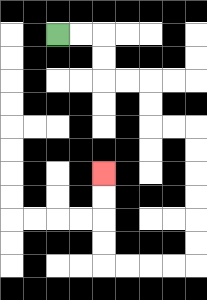{'start': '[2, 1]', 'end': '[4, 7]', 'path_directions': 'R,R,D,D,R,R,D,D,R,R,D,D,D,D,D,D,L,L,L,L,U,U,U,U', 'path_coordinates': '[[2, 1], [3, 1], [4, 1], [4, 2], [4, 3], [5, 3], [6, 3], [6, 4], [6, 5], [7, 5], [8, 5], [8, 6], [8, 7], [8, 8], [8, 9], [8, 10], [8, 11], [7, 11], [6, 11], [5, 11], [4, 11], [4, 10], [4, 9], [4, 8], [4, 7]]'}